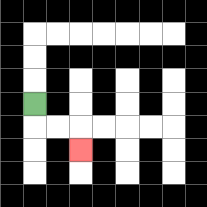{'start': '[1, 4]', 'end': '[3, 6]', 'path_directions': 'D,R,R,D', 'path_coordinates': '[[1, 4], [1, 5], [2, 5], [3, 5], [3, 6]]'}